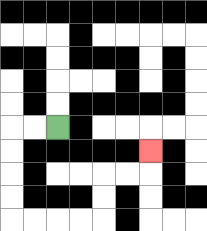{'start': '[2, 5]', 'end': '[6, 6]', 'path_directions': 'L,L,D,D,D,D,R,R,R,R,U,U,R,R,U', 'path_coordinates': '[[2, 5], [1, 5], [0, 5], [0, 6], [0, 7], [0, 8], [0, 9], [1, 9], [2, 9], [3, 9], [4, 9], [4, 8], [4, 7], [5, 7], [6, 7], [6, 6]]'}